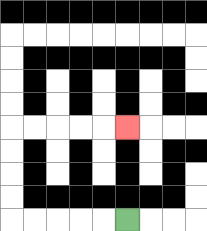{'start': '[5, 9]', 'end': '[5, 5]', 'path_directions': 'L,L,L,L,L,U,U,U,U,R,R,R,R,R', 'path_coordinates': '[[5, 9], [4, 9], [3, 9], [2, 9], [1, 9], [0, 9], [0, 8], [0, 7], [0, 6], [0, 5], [1, 5], [2, 5], [3, 5], [4, 5], [5, 5]]'}